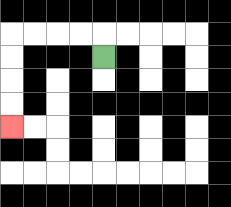{'start': '[4, 2]', 'end': '[0, 5]', 'path_directions': 'U,L,L,L,L,D,D,D,D', 'path_coordinates': '[[4, 2], [4, 1], [3, 1], [2, 1], [1, 1], [0, 1], [0, 2], [0, 3], [0, 4], [0, 5]]'}